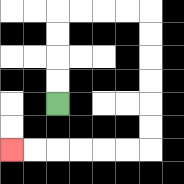{'start': '[2, 4]', 'end': '[0, 6]', 'path_directions': 'U,U,U,U,R,R,R,R,D,D,D,D,D,D,L,L,L,L,L,L', 'path_coordinates': '[[2, 4], [2, 3], [2, 2], [2, 1], [2, 0], [3, 0], [4, 0], [5, 0], [6, 0], [6, 1], [6, 2], [6, 3], [6, 4], [6, 5], [6, 6], [5, 6], [4, 6], [3, 6], [2, 6], [1, 6], [0, 6]]'}